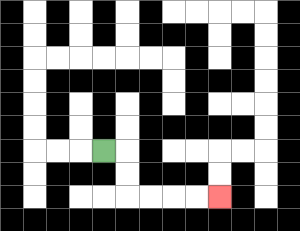{'start': '[4, 6]', 'end': '[9, 8]', 'path_directions': 'R,D,D,R,R,R,R', 'path_coordinates': '[[4, 6], [5, 6], [5, 7], [5, 8], [6, 8], [7, 8], [8, 8], [9, 8]]'}